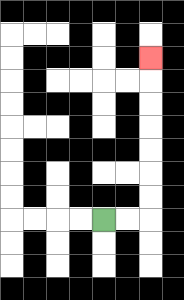{'start': '[4, 9]', 'end': '[6, 2]', 'path_directions': 'R,R,U,U,U,U,U,U,U', 'path_coordinates': '[[4, 9], [5, 9], [6, 9], [6, 8], [6, 7], [6, 6], [6, 5], [6, 4], [6, 3], [6, 2]]'}